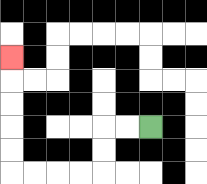{'start': '[6, 5]', 'end': '[0, 2]', 'path_directions': 'L,L,D,D,L,L,L,L,U,U,U,U,U', 'path_coordinates': '[[6, 5], [5, 5], [4, 5], [4, 6], [4, 7], [3, 7], [2, 7], [1, 7], [0, 7], [0, 6], [0, 5], [0, 4], [0, 3], [0, 2]]'}